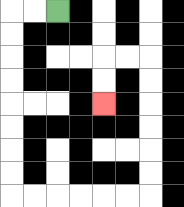{'start': '[2, 0]', 'end': '[4, 4]', 'path_directions': 'L,L,D,D,D,D,D,D,D,D,R,R,R,R,R,R,U,U,U,U,U,U,L,L,D,D', 'path_coordinates': '[[2, 0], [1, 0], [0, 0], [0, 1], [0, 2], [0, 3], [0, 4], [0, 5], [0, 6], [0, 7], [0, 8], [1, 8], [2, 8], [3, 8], [4, 8], [5, 8], [6, 8], [6, 7], [6, 6], [6, 5], [6, 4], [6, 3], [6, 2], [5, 2], [4, 2], [4, 3], [4, 4]]'}